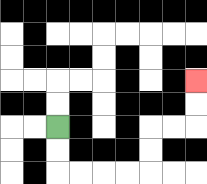{'start': '[2, 5]', 'end': '[8, 3]', 'path_directions': 'D,D,R,R,R,R,U,U,R,R,U,U', 'path_coordinates': '[[2, 5], [2, 6], [2, 7], [3, 7], [4, 7], [5, 7], [6, 7], [6, 6], [6, 5], [7, 5], [8, 5], [8, 4], [8, 3]]'}